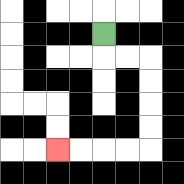{'start': '[4, 1]', 'end': '[2, 6]', 'path_directions': 'D,R,R,D,D,D,D,L,L,L,L', 'path_coordinates': '[[4, 1], [4, 2], [5, 2], [6, 2], [6, 3], [6, 4], [6, 5], [6, 6], [5, 6], [4, 6], [3, 6], [2, 6]]'}